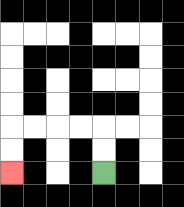{'start': '[4, 7]', 'end': '[0, 7]', 'path_directions': 'U,U,L,L,L,L,D,D', 'path_coordinates': '[[4, 7], [4, 6], [4, 5], [3, 5], [2, 5], [1, 5], [0, 5], [0, 6], [0, 7]]'}